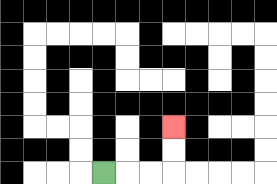{'start': '[4, 7]', 'end': '[7, 5]', 'path_directions': 'R,R,R,U,U', 'path_coordinates': '[[4, 7], [5, 7], [6, 7], [7, 7], [7, 6], [7, 5]]'}